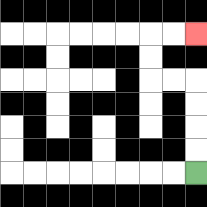{'start': '[8, 7]', 'end': '[8, 1]', 'path_directions': 'U,U,U,U,L,L,U,U,R,R', 'path_coordinates': '[[8, 7], [8, 6], [8, 5], [8, 4], [8, 3], [7, 3], [6, 3], [6, 2], [6, 1], [7, 1], [8, 1]]'}